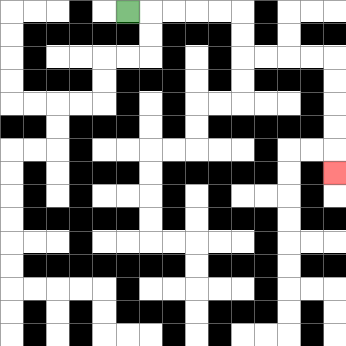{'start': '[5, 0]', 'end': '[14, 7]', 'path_directions': 'R,R,R,R,R,D,D,R,R,R,R,D,D,D,D,D', 'path_coordinates': '[[5, 0], [6, 0], [7, 0], [8, 0], [9, 0], [10, 0], [10, 1], [10, 2], [11, 2], [12, 2], [13, 2], [14, 2], [14, 3], [14, 4], [14, 5], [14, 6], [14, 7]]'}